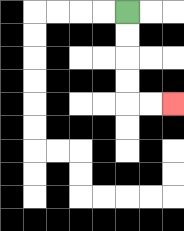{'start': '[5, 0]', 'end': '[7, 4]', 'path_directions': 'D,D,D,D,R,R', 'path_coordinates': '[[5, 0], [5, 1], [5, 2], [5, 3], [5, 4], [6, 4], [7, 4]]'}